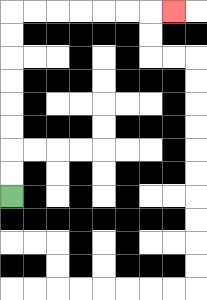{'start': '[0, 8]', 'end': '[7, 0]', 'path_directions': 'U,U,U,U,U,U,U,U,R,R,R,R,R,R,R', 'path_coordinates': '[[0, 8], [0, 7], [0, 6], [0, 5], [0, 4], [0, 3], [0, 2], [0, 1], [0, 0], [1, 0], [2, 0], [3, 0], [4, 0], [5, 0], [6, 0], [7, 0]]'}